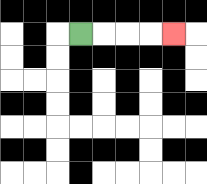{'start': '[3, 1]', 'end': '[7, 1]', 'path_directions': 'R,R,R,R', 'path_coordinates': '[[3, 1], [4, 1], [5, 1], [6, 1], [7, 1]]'}